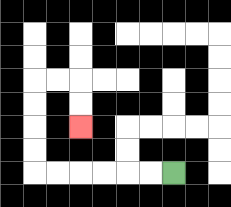{'start': '[7, 7]', 'end': '[3, 5]', 'path_directions': 'L,L,L,L,L,L,U,U,U,U,R,R,D,D', 'path_coordinates': '[[7, 7], [6, 7], [5, 7], [4, 7], [3, 7], [2, 7], [1, 7], [1, 6], [1, 5], [1, 4], [1, 3], [2, 3], [3, 3], [3, 4], [3, 5]]'}